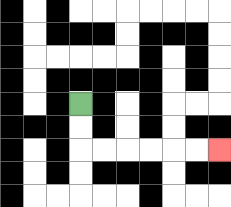{'start': '[3, 4]', 'end': '[9, 6]', 'path_directions': 'D,D,R,R,R,R,R,R', 'path_coordinates': '[[3, 4], [3, 5], [3, 6], [4, 6], [5, 6], [6, 6], [7, 6], [8, 6], [9, 6]]'}